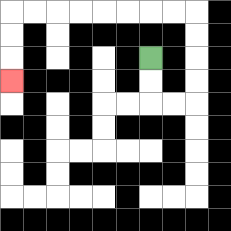{'start': '[6, 2]', 'end': '[0, 3]', 'path_directions': 'D,D,R,R,U,U,U,U,L,L,L,L,L,L,L,L,D,D,D', 'path_coordinates': '[[6, 2], [6, 3], [6, 4], [7, 4], [8, 4], [8, 3], [8, 2], [8, 1], [8, 0], [7, 0], [6, 0], [5, 0], [4, 0], [3, 0], [2, 0], [1, 0], [0, 0], [0, 1], [0, 2], [0, 3]]'}